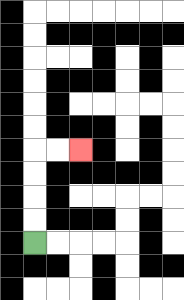{'start': '[1, 10]', 'end': '[3, 6]', 'path_directions': 'U,U,U,U,R,R', 'path_coordinates': '[[1, 10], [1, 9], [1, 8], [1, 7], [1, 6], [2, 6], [3, 6]]'}